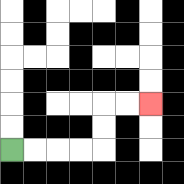{'start': '[0, 6]', 'end': '[6, 4]', 'path_directions': 'R,R,R,R,U,U,R,R', 'path_coordinates': '[[0, 6], [1, 6], [2, 6], [3, 6], [4, 6], [4, 5], [4, 4], [5, 4], [6, 4]]'}